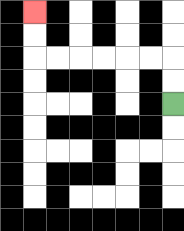{'start': '[7, 4]', 'end': '[1, 0]', 'path_directions': 'U,U,L,L,L,L,L,L,U,U', 'path_coordinates': '[[7, 4], [7, 3], [7, 2], [6, 2], [5, 2], [4, 2], [3, 2], [2, 2], [1, 2], [1, 1], [1, 0]]'}